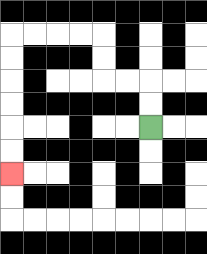{'start': '[6, 5]', 'end': '[0, 7]', 'path_directions': 'U,U,L,L,U,U,L,L,L,L,D,D,D,D,D,D', 'path_coordinates': '[[6, 5], [6, 4], [6, 3], [5, 3], [4, 3], [4, 2], [4, 1], [3, 1], [2, 1], [1, 1], [0, 1], [0, 2], [0, 3], [0, 4], [0, 5], [0, 6], [0, 7]]'}